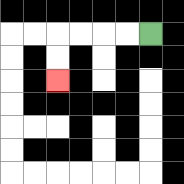{'start': '[6, 1]', 'end': '[2, 3]', 'path_directions': 'L,L,L,L,D,D', 'path_coordinates': '[[6, 1], [5, 1], [4, 1], [3, 1], [2, 1], [2, 2], [2, 3]]'}